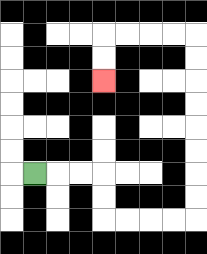{'start': '[1, 7]', 'end': '[4, 3]', 'path_directions': 'R,R,R,D,D,R,R,R,R,U,U,U,U,U,U,U,U,L,L,L,L,D,D', 'path_coordinates': '[[1, 7], [2, 7], [3, 7], [4, 7], [4, 8], [4, 9], [5, 9], [6, 9], [7, 9], [8, 9], [8, 8], [8, 7], [8, 6], [8, 5], [8, 4], [8, 3], [8, 2], [8, 1], [7, 1], [6, 1], [5, 1], [4, 1], [4, 2], [4, 3]]'}